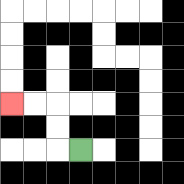{'start': '[3, 6]', 'end': '[0, 4]', 'path_directions': 'L,U,U,L,L', 'path_coordinates': '[[3, 6], [2, 6], [2, 5], [2, 4], [1, 4], [0, 4]]'}